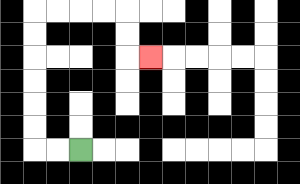{'start': '[3, 6]', 'end': '[6, 2]', 'path_directions': 'L,L,U,U,U,U,U,U,R,R,R,R,D,D,R', 'path_coordinates': '[[3, 6], [2, 6], [1, 6], [1, 5], [1, 4], [1, 3], [1, 2], [1, 1], [1, 0], [2, 0], [3, 0], [4, 0], [5, 0], [5, 1], [5, 2], [6, 2]]'}